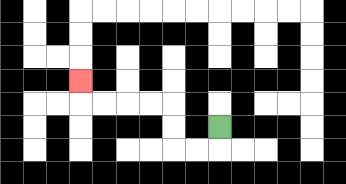{'start': '[9, 5]', 'end': '[3, 3]', 'path_directions': 'D,L,L,U,U,L,L,L,L,U', 'path_coordinates': '[[9, 5], [9, 6], [8, 6], [7, 6], [7, 5], [7, 4], [6, 4], [5, 4], [4, 4], [3, 4], [3, 3]]'}